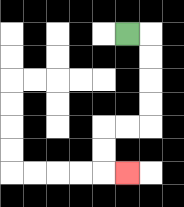{'start': '[5, 1]', 'end': '[5, 7]', 'path_directions': 'R,D,D,D,D,L,L,D,D,R', 'path_coordinates': '[[5, 1], [6, 1], [6, 2], [6, 3], [6, 4], [6, 5], [5, 5], [4, 5], [4, 6], [4, 7], [5, 7]]'}